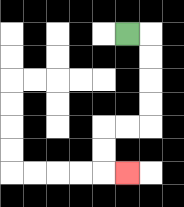{'start': '[5, 1]', 'end': '[5, 7]', 'path_directions': 'R,D,D,D,D,L,L,D,D,R', 'path_coordinates': '[[5, 1], [6, 1], [6, 2], [6, 3], [6, 4], [6, 5], [5, 5], [4, 5], [4, 6], [4, 7], [5, 7]]'}